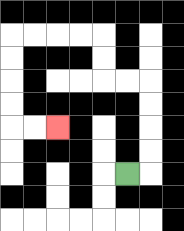{'start': '[5, 7]', 'end': '[2, 5]', 'path_directions': 'R,U,U,U,U,L,L,U,U,L,L,L,L,D,D,D,D,R,R', 'path_coordinates': '[[5, 7], [6, 7], [6, 6], [6, 5], [6, 4], [6, 3], [5, 3], [4, 3], [4, 2], [4, 1], [3, 1], [2, 1], [1, 1], [0, 1], [0, 2], [0, 3], [0, 4], [0, 5], [1, 5], [2, 5]]'}